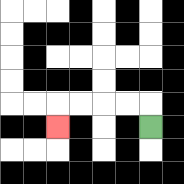{'start': '[6, 5]', 'end': '[2, 5]', 'path_directions': 'U,L,L,L,L,D', 'path_coordinates': '[[6, 5], [6, 4], [5, 4], [4, 4], [3, 4], [2, 4], [2, 5]]'}